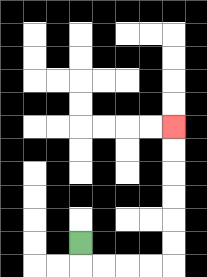{'start': '[3, 10]', 'end': '[7, 5]', 'path_directions': 'D,R,R,R,R,U,U,U,U,U,U', 'path_coordinates': '[[3, 10], [3, 11], [4, 11], [5, 11], [6, 11], [7, 11], [7, 10], [7, 9], [7, 8], [7, 7], [7, 6], [7, 5]]'}